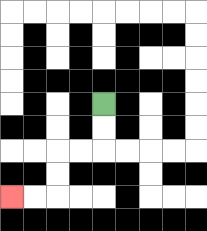{'start': '[4, 4]', 'end': '[0, 8]', 'path_directions': 'D,D,L,L,D,D,L,L', 'path_coordinates': '[[4, 4], [4, 5], [4, 6], [3, 6], [2, 6], [2, 7], [2, 8], [1, 8], [0, 8]]'}